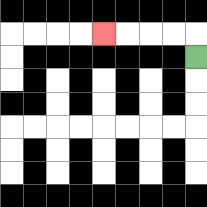{'start': '[8, 2]', 'end': '[4, 1]', 'path_directions': 'U,L,L,L,L', 'path_coordinates': '[[8, 2], [8, 1], [7, 1], [6, 1], [5, 1], [4, 1]]'}